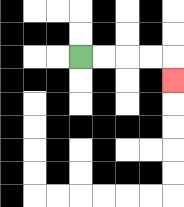{'start': '[3, 2]', 'end': '[7, 3]', 'path_directions': 'R,R,R,R,D', 'path_coordinates': '[[3, 2], [4, 2], [5, 2], [6, 2], [7, 2], [7, 3]]'}